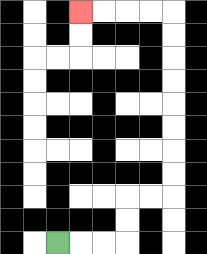{'start': '[2, 10]', 'end': '[3, 0]', 'path_directions': 'R,R,R,U,U,R,R,U,U,U,U,U,U,U,U,L,L,L,L', 'path_coordinates': '[[2, 10], [3, 10], [4, 10], [5, 10], [5, 9], [5, 8], [6, 8], [7, 8], [7, 7], [7, 6], [7, 5], [7, 4], [7, 3], [7, 2], [7, 1], [7, 0], [6, 0], [5, 0], [4, 0], [3, 0]]'}